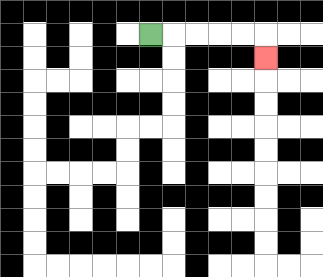{'start': '[6, 1]', 'end': '[11, 2]', 'path_directions': 'R,R,R,R,R,D', 'path_coordinates': '[[6, 1], [7, 1], [8, 1], [9, 1], [10, 1], [11, 1], [11, 2]]'}